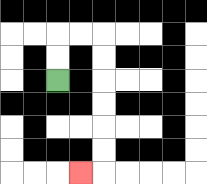{'start': '[2, 3]', 'end': '[3, 7]', 'path_directions': 'U,U,R,R,D,D,D,D,D,D,L', 'path_coordinates': '[[2, 3], [2, 2], [2, 1], [3, 1], [4, 1], [4, 2], [4, 3], [4, 4], [4, 5], [4, 6], [4, 7], [3, 7]]'}